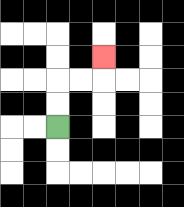{'start': '[2, 5]', 'end': '[4, 2]', 'path_directions': 'U,U,R,R,U', 'path_coordinates': '[[2, 5], [2, 4], [2, 3], [3, 3], [4, 3], [4, 2]]'}